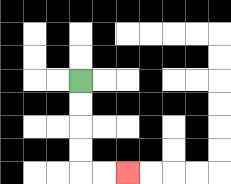{'start': '[3, 3]', 'end': '[5, 7]', 'path_directions': 'D,D,D,D,R,R', 'path_coordinates': '[[3, 3], [3, 4], [3, 5], [3, 6], [3, 7], [4, 7], [5, 7]]'}